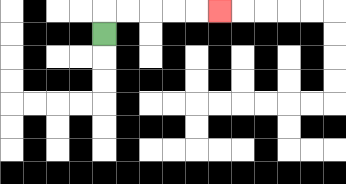{'start': '[4, 1]', 'end': '[9, 0]', 'path_directions': 'U,R,R,R,R,R', 'path_coordinates': '[[4, 1], [4, 0], [5, 0], [6, 0], [7, 0], [8, 0], [9, 0]]'}